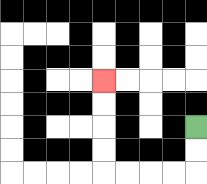{'start': '[8, 5]', 'end': '[4, 3]', 'path_directions': 'D,D,L,L,L,L,U,U,U,U', 'path_coordinates': '[[8, 5], [8, 6], [8, 7], [7, 7], [6, 7], [5, 7], [4, 7], [4, 6], [4, 5], [4, 4], [4, 3]]'}